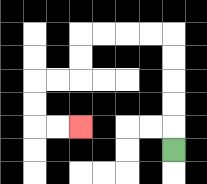{'start': '[7, 6]', 'end': '[3, 5]', 'path_directions': 'U,U,U,U,U,L,L,L,L,D,D,L,L,D,D,R,R', 'path_coordinates': '[[7, 6], [7, 5], [7, 4], [7, 3], [7, 2], [7, 1], [6, 1], [5, 1], [4, 1], [3, 1], [3, 2], [3, 3], [2, 3], [1, 3], [1, 4], [1, 5], [2, 5], [3, 5]]'}